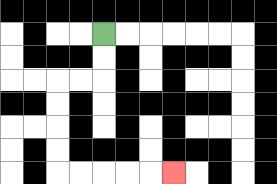{'start': '[4, 1]', 'end': '[7, 7]', 'path_directions': 'D,D,L,L,D,D,D,D,R,R,R,R,R', 'path_coordinates': '[[4, 1], [4, 2], [4, 3], [3, 3], [2, 3], [2, 4], [2, 5], [2, 6], [2, 7], [3, 7], [4, 7], [5, 7], [6, 7], [7, 7]]'}